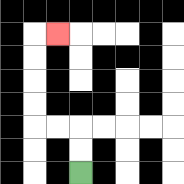{'start': '[3, 7]', 'end': '[2, 1]', 'path_directions': 'U,U,L,L,U,U,U,U,R', 'path_coordinates': '[[3, 7], [3, 6], [3, 5], [2, 5], [1, 5], [1, 4], [1, 3], [1, 2], [1, 1], [2, 1]]'}